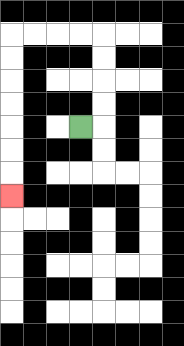{'start': '[3, 5]', 'end': '[0, 8]', 'path_directions': 'R,U,U,U,U,L,L,L,L,D,D,D,D,D,D,D', 'path_coordinates': '[[3, 5], [4, 5], [4, 4], [4, 3], [4, 2], [4, 1], [3, 1], [2, 1], [1, 1], [0, 1], [0, 2], [0, 3], [0, 4], [0, 5], [0, 6], [0, 7], [0, 8]]'}